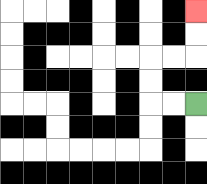{'start': '[8, 4]', 'end': '[8, 0]', 'path_directions': 'L,L,U,U,R,R,U,U', 'path_coordinates': '[[8, 4], [7, 4], [6, 4], [6, 3], [6, 2], [7, 2], [8, 2], [8, 1], [8, 0]]'}